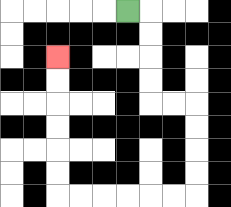{'start': '[5, 0]', 'end': '[2, 2]', 'path_directions': 'R,D,D,D,D,R,R,D,D,D,D,L,L,L,L,L,L,U,U,U,U,U,U', 'path_coordinates': '[[5, 0], [6, 0], [6, 1], [6, 2], [6, 3], [6, 4], [7, 4], [8, 4], [8, 5], [8, 6], [8, 7], [8, 8], [7, 8], [6, 8], [5, 8], [4, 8], [3, 8], [2, 8], [2, 7], [2, 6], [2, 5], [2, 4], [2, 3], [2, 2]]'}